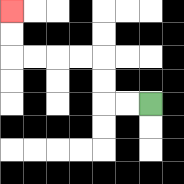{'start': '[6, 4]', 'end': '[0, 0]', 'path_directions': 'L,L,U,U,L,L,L,L,U,U', 'path_coordinates': '[[6, 4], [5, 4], [4, 4], [4, 3], [4, 2], [3, 2], [2, 2], [1, 2], [0, 2], [0, 1], [0, 0]]'}